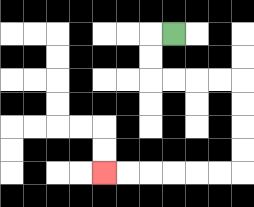{'start': '[7, 1]', 'end': '[4, 7]', 'path_directions': 'L,D,D,R,R,R,R,D,D,D,D,L,L,L,L,L,L', 'path_coordinates': '[[7, 1], [6, 1], [6, 2], [6, 3], [7, 3], [8, 3], [9, 3], [10, 3], [10, 4], [10, 5], [10, 6], [10, 7], [9, 7], [8, 7], [7, 7], [6, 7], [5, 7], [4, 7]]'}